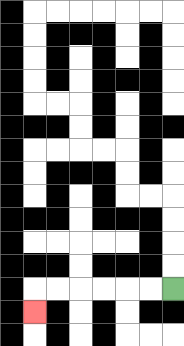{'start': '[7, 12]', 'end': '[1, 13]', 'path_directions': 'L,L,L,L,L,L,D', 'path_coordinates': '[[7, 12], [6, 12], [5, 12], [4, 12], [3, 12], [2, 12], [1, 12], [1, 13]]'}